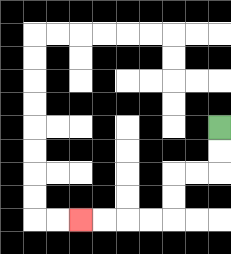{'start': '[9, 5]', 'end': '[3, 9]', 'path_directions': 'D,D,L,L,D,D,L,L,L,L', 'path_coordinates': '[[9, 5], [9, 6], [9, 7], [8, 7], [7, 7], [7, 8], [7, 9], [6, 9], [5, 9], [4, 9], [3, 9]]'}